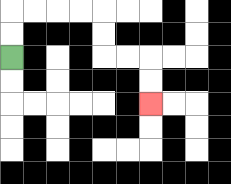{'start': '[0, 2]', 'end': '[6, 4]', 'path_directions': 'U,U,R,R,R,R,D,D,R,R,D,D', 'path_coordinates': '[[0, 2], [0, 1], [0, 0], [1, 0], [2, 0], [3, 0], [4, 0], [4, 1], [4, 2], [5, 2], [6, 2], [6, 3], [6, 4]]'}